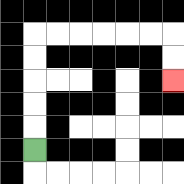{'start': '[1, 6]', 'end': '[7, 3]', 'path_directions': 'U,U,U,U,U,R,R,R,R,R,R,D,D', 'path_coordinates': '[[1, 6], [1, 5], [1, 4], [1, 3], [1, 2], [1, 1], [2, 1], [3, 1], [4, 1], [5, 1], [6, 1], [7, 1], [7, 2], [7, 3]]'}